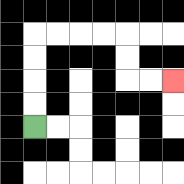{'start': '[1, 5]', 'end': '[7, 3]', 'path_directions': 'U,U,U,U,R,R,R,R,D,D,R,R', 'path_coordinates': '[[1, 5], [1, 4], [1, 3], [1, 2], [1, 1], [2, 1], [3, 1], [4, 1], [5, 1], [5, 2], [5, 3], [6, 3], [7, 3]]'}